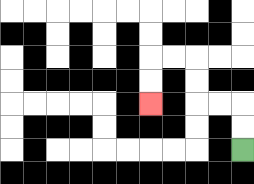{'start': '[10, 6]', 'end': '[6, 4]', 'path_directions': 'U,U,L,L,U,U,L,L,D,D', 'path_coordinates': '[[10, 6], [10, 5], [10, 4], [9, 4], [8, 4], [8, 3], [8, 2], [7, 2], [6, 2], [6, 3], [6, 4]]'}